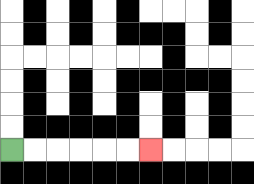{'start': '[0, 6]', 'end': '[6, 6]', 'path_directions': 'R,R,R,R,R,R', 'path_coordinates': '[[0, 6], [1, 6], [2, 6], [3, 6], [4, 6], [5, 6], [6, 6]]'}